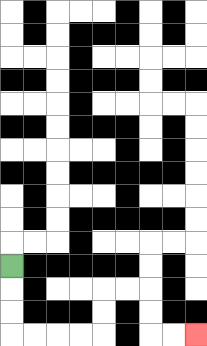{'start': '[0, 11]', 'end': '[8, 14]', 'path_directions': 'D,D,D,R,R,R,R,U,U,R,R,D,D,R,R', 'path_coordinates': '[[0, 11], [0, 12], [0, 13], [0, 14], [1, 14], [2, 14], [3, 14], [4, 14], [4, 13], [4, 12], [5, 12], [6, 12], [6, 13], [6, 14], [7, 14], [8, 14]]'}